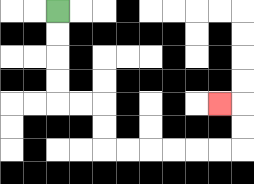{'start': '[2, 0]', 'end': '[9, 4]', 'path_directions': 'D,D,D,D,R,R,D,D,R,R,R,R,R,R,U,U,L', 'path_coordinates': '[[2, 0], [2, 1], [2, 2], [2, 3], [2, 4], [3, 4], [4, 4], [4, 5], [4, 6], [5, 6], [6, 6], [7, 6], [8, 6], [9, 6], [10, 6], [10, 5], [10, 4], [9, 4]]'}